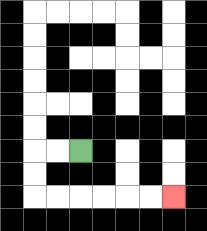{'start': '[3, 6]', 'end': '[7, 8]', 'path_directions': 'L,L,D,D,R,R,R,R,R,R', 'path_coordinates': '[[3, 6], [2, 6], [1, 6], [1, 7], [1, 8], [2, 8], [3, 8], [4, 8], [5, 8], [6, 8], [7, 8]]'}